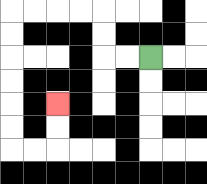{'start': '[6, 2]', 'end': '[2, 4]', 'path_directions': 'L,L,U,U,L,L,L,L,D,D,D,D,D,D,R,R,U,U', 'path_coordinates': '[[6, 2], [5, 2], [4, 2], [4, 1], [4, 0], [3, 0], [2, 0], [1, 0], [0, 0], [0, 1], [0, 2], [0, 3], [0, 4], [0, 5], [0, 6], [1, 6], [2, 6], [2, 5], [2, 4]]'}